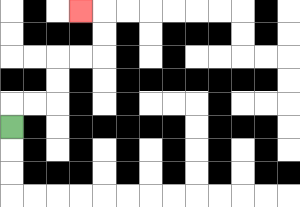{'start': '[0, 5]', 'end': '[3, 0]', 'path_directions': 'U,R,R,U,U,R,R,U,U,L', 'path_coordinates': '[[0, 5], [0, 4], [1, 4], [2, 4], [2, 3], [2, 2], [3, 2], [4, 2], [4, 1], [4, 0], [3, 0]]'}